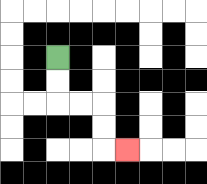{'start': '[2, 2]', 'end': '[5, 6]', 'path_directions': 'D,D,R,R,D,D,R', 'path_coordinates': '[[2, 2], [2, 3], [2, 4], [3, 4], [4, 4], [4, 5], [4, 6], [5, 6]]'}